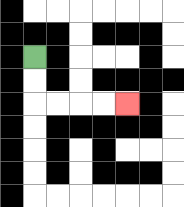{'start': '[1, 2]', 'end': '[5, 4]', 'path_directions': 'D,D,R,R,R,R', 'path_coordinates': '[[1, 2], [1, 3], [1, 4], [2, 4], [3, 4], [4, 4], [5, 4]]'}